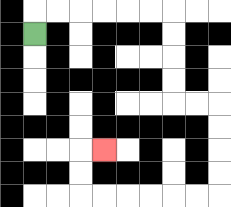{'start': '[1, 1]', 'end': '[4, 6]', 'path_directions': 'U,R,R,R,R,R,R,D,D,D,D,R,R,D,D,D,D,L,L,L,L,L,L,U,U,R', 'path_coordinates': '[[1, 1], [1, 0], [2, 0], [3, 0], [4, 0], [5, 0], [6, 0], [7, 0], [7, 1], [7, 2], [7, 3], [7, 4], [8, 4], [9, 4], [9, 5], [9, 6], [9, 7], [9, 8], [8, 8], [7, 8], [6, 8], [5, 8], [4, 8], [3, 8], [3, 7], [3, 6], [4, 6]]'}